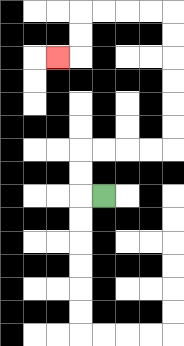{'start': '[4, 8]', 'end': '[2, 2]', 'path_directions': 'L,U,U,R,R,R,R,U,U,U,U,U,U,L,L,L,L,D,D,L', 'path_coordinates': '[[4, 8], [3, 8], [3, 7], [3, 6], [4, 6], [5, 6], [6, 6], [7, 6], [7, 5], [7, 4], [7, 3], [7, 2], [7, 1], [7, 0], [6, 0], [5, 0], [4, 0], [3, 0], [3, 1], [3, 2], [2, 2]]'}